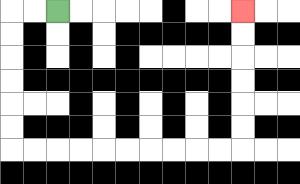{'start': '[2, 0]', 'end': '[10, 0]', 'path_directions': 'L,L,D,D,D,D,D,D,R,R,R,R,R,R,R,R,R,R,U,U,U,U,U,U', 'path_coordinates': '[[2, 0], [1, 0], [0, 0], [0, 1], [0, 2], [0, 3], [0, 4], [0, 5], [0, 6], [1, 6], [2, 6], [3, 6], [4, 6], [5, 6], [6, 6], [7, 6], [8, 6], [9, 6], [10, 6], [10, 5], [10, 4], [10, 3], [10, 2], [10, 1], [10, 0]]'}